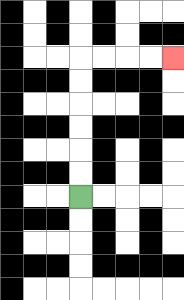{'start': '[3, 8]', 'end': '[7, 2]', 'path_directions': 'U,U,U,U,U,U,R,R,R,R', 'path_coordinates': '[[3, 8], [3, 7], [3, 6], [3, 5], [3, 4], [3, 3], [3, 2], [4, 2], [5, 2], [6, 2], [7, 2]]'}